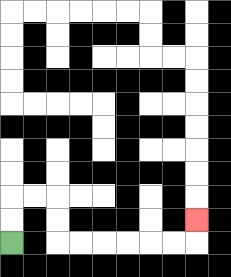{'start': '[0, 10]', 'end': '[8, 9]', 'path_directions': 'U,U,R,R,D,D,R,R,R,R,R,R,U', 'path_coordinates': '[[0, 10], [0, 9], [0, 8], [1, 8], [2, 8], [2, 9], [2, 10], [3, 10], [4, 10], [5, 10], [6, 10], [7, 10], [8, 10], [8, 9]]'}